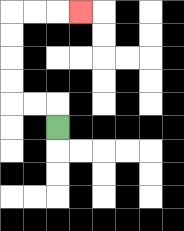{'start': '[2, 5]', 'end': '[3, 0]', 'path_directions': 'U,L,L,U,U,U,U,R,R,R', 'path_coordinates': '[[2, 5], [2, 4], [1, 4], [0, 4], [0, 3], [0, 2], [0, 1], [0, 0], [1, 0], [2, 0], [3, 0]]'}